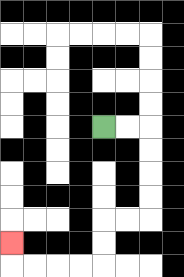{'start': '[4, 5]', 'end': '[0, 10]', 'path_directions': 'R,R,D,D,D,D,L,L,D,D,L,L,L,L,U', 'path_coordinates': '[[4, 5], [5, 5], [6, 5], [6, 6], [6, 7], [6, 8], [6, 9], [5, 9], [4, 9], [4, 10], [4, 11], [3, 11], [2, 11], [1, 11], [0, 11], [0, 10]]'}